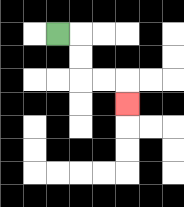{'start': '[2, 1]', 'end': '[5, 4]', 'path_directions': 'R,D,D,R,R,D', 'path_coordinates': '[[2, 1], [3, 1], [3, 2], [3, 3], [4, 3], [5, 3], [5, 4]]'}